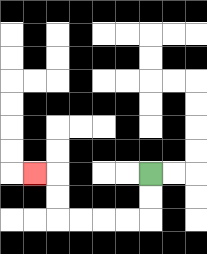{'start': '[6, 7]', 'end': '[1, 7]', 'path_directions': 'D,D,L,L,L,L,U,U,L', 'path_coordinates': '[[6, 7], [6, 8], [6, 9], [5, 9], [4, 9], [3, 9], [2, 9], [2, 8], [2, 7], [1, 7]]'}